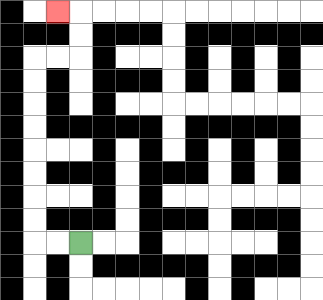{'start': '[3, 10]', 'end': '[2, 0]', 'path_directions': 'L,L,U,U,U,U,U,U,U,U,R,R,U,U,L', 'path_coordinates': '[[3, 10], [2, 10], [1, 10], [1, 9], [1, 8], [1, 7], [1, 6], [1, 5], [1, 4], [1, 3], [1, 2], [2, 2], [3, 2], [3, 1], [3, 0], [2, 0]]'}